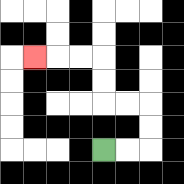{'start': '[4, 6]', 'end': '[1, 2]', 'path_directions': 'R,R,U,U,L,L,U,U,L,L,L', 'path_coordinates': '[[4, 6], [5, 6], [6, 6], [6, 5], [6, 4], [5, 4], [4, 4], [4, 3], [4, 2], [3, 2], [2, 2], [1, 2]]'}